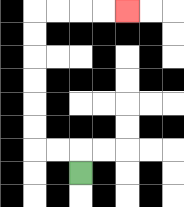{'start': '[3, 7]', 'end': '[5, 0]', 'path_directions': 'U,L,L,U,U,U,U,U,U,R,R,R,R', 'path_coordinates': '[[3, 7], [3, 6], [2, 6], [1, 6], [1, 5], [1, 4], [1, 3], [1, 2], [1, 1], [1, 0], [2, 0], [3, 0], [4, 0], [5, 0]]'}